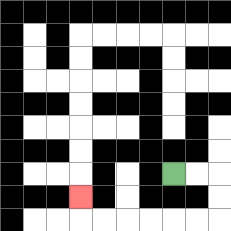{'start': '[7, 7]', 'end': '[3, 8]', 'path_directions': 'R,R,D,D,L,L,L,L,L,L,U', 'path_coordinates': '[[7, 7], [8, 7], [9, 7], [9, 8], [9, 9], [8, 9], [7, 9], [6, 9], [5, 9], [4, 9], [3, 9], [3, 8]]'}